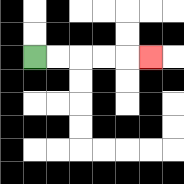{'start': '[1, 2]', 'end': '[6, 2]', 'path_directions': 'R,R,R,R,R', 'path_coordinates': '[[1, 2], [2, 2], [3, 2], [4, 2], [5, 2], [6, 2]]'}